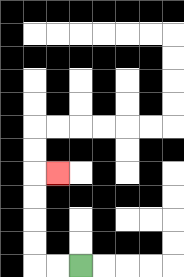{'start': '[3, 11]', 'end': '[2, 7]', 'path_directions': 'L,L,U,U,U,U,R', 'path_coordinates': '[[3, 11], [2, 11], [1, 11], [1, 10], [1, 9], [1, 8], [1, 7], [2, 7]]'}